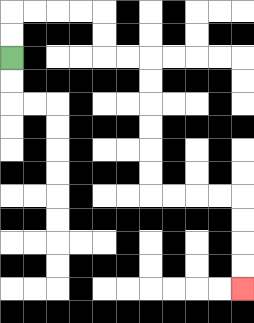{'start': '[0, 2]', 'end': '[10, 12]', 'path_directions': 'U,U,R,R,R,R,D,D,R,R,D,D,D,D,D,D,R,R,R,R,D,D,D,D', 'path_coordinates': '[[0, 2], [0, 1], [0, 0], [1, 0], [2, 0], [3, 0], [4, 0], [4, 1], [4, 2], [5, 2], [6, 2], [6, 3], [6, 4], [6, 5], [6, 6], [6, 7], [6, 8], [7, 8], [8, 8], [9, 8], [10, 8], [10, 9], [10, 10], [10, 11], [10, 12]]'}